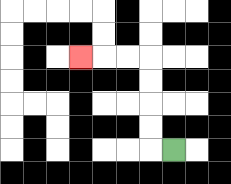{'start': '[7, 6]', 'end': '[3, 2]', 'path_directions': 'L,U,U,U,U,L,L,L', 'path_coordinates': '[[7, 6], [6, 6], [6, 5], [6, 4], [6, 3], [6, 2], [5, 2], [4, 2], [3, 2]]'}